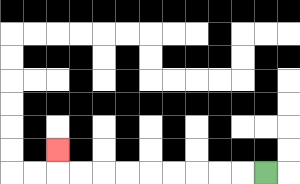{'start': '[11, 7]', 'end': '[2, 6]', 'path_directions': 'L,L,L,L,L,L,L,L,L,U', 'path_coordinates': '[[11, 7], [10, 7], [9, 7], [8, 7], [7, 7], [6, 7], [5, 7], [4, 7], [3, 7], [2, 7], [2, 6]]'}